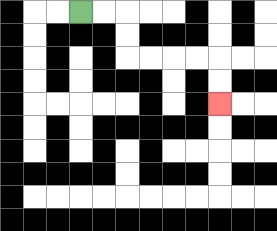{'start': '[3, 0]', 'end': '[9, 4]', 'path_directions': 'R,R,D,D,R,R,R,R,D,D', 'path_coordinates': '[[3, 0], [4, 0], [5, 0], [5, 1], [5, 2], [6, 2], [7, 2], [8, 2], [9, 2], [9, 3], [9, 4]]'}